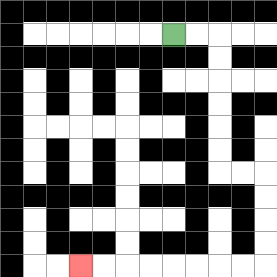{'start': '[7, 1]', 'end': '[3, 11]', 'path_directions': 'R,R,D,D,D,D,D,D,R,R,D,D,D,D,L,L,L,L,L,L,L,L', 'path_coordinates': '[[7, 1], [8, 1], [9, 1], [9, 2], [9, 3], [9, 4], [9, 5], [9, 6], [9, 7], [10, 7], [11, 7], [11, 8], [11, 9], [11, 10], [11, 11], [10, 11], [9, 11], [8, 11], [7, 11], [6, 11], [5, 11], [4, 11], [3, 11]]'}